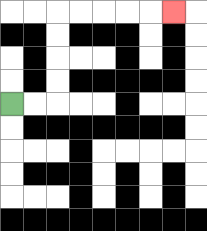{'start': '[0, 4]', 'end': '[7, 0]', 'path_directions': 'R,R,U,U,U,U,R,R,R,R,R', 'path_coordinates': '[[0, 4], [1, 4], [2, 4], [2, 3], [2, 2], [2, 1], [2, 0], [3, 0], [4, 0], [5, 0], [6, 0], [7, 0]]'}